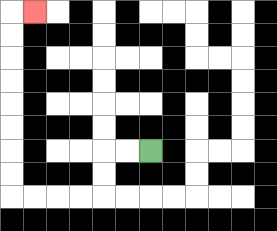{'start': '[6, 6]', 'end': '[1, 0]', 'path_directions': 'L,L,D,D,L,L,L,L,U,U,U,U,U,U,U,U,R', 'path_coordinates': '[[6, 6], [5, 6], [4, 6], [4, 7], [4, 8], [3, 8], [2, 8], [1, 8], [0, 8], [0, 7], [0, 6], [0, 5], [0, 4], [0, 3], [0, 2], [0, 1], [0, 0], [1, 0]]'}